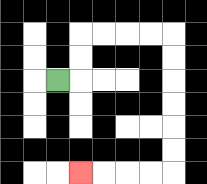{'start': '[2, 3]', 'end': '[3, 7]', 'path_directions': 'R,U,U,R,R,R,R,D,D,D,D,D,D,L,L,L,L', 'path_coordinates': '[[2, 3], [3, 3], [3, 2], [3, 1], [4, 1], [5, 1], [6, 1], [7, 1], [7, 2], [7, 3], [7, 4], [7, 5], [7, 6], [7, 7], [6, 7], [5, 7], [4, 7], [3, 7]]'}